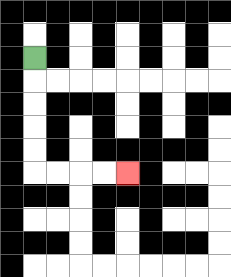{'start': '[1, 2]', 'end': '[5, 7]', 'path_directions': 'D,D,D,D,D,R,R,R,R', 'path_coordinates': '[[1, 2], [1, 3], [1, 4], [1, 5], [1, 6], [1, 7], [2, 7], [3, 7], [4, 7], [5, 7]]'}